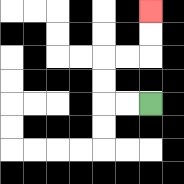{'start': '[6, 4]', 'end': '[6, 0]', 'path_directions': 'L,L,U,U,R,R,U,U', 'path_coordinates': '[[6, 4], [5, 4], [4, 4], [4, 3], [4, 2], [5, 2], [6, 2], [6, 1], [6, 0]]'}